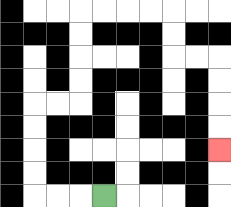{'start': '[4, 8]', 'end': '[9, 6]', 'path_directions': 'L,L,L,U,U,U,U,R,R,U,U,U,U,R,R,R,R,D,D,R,R,D,D,D,D', 'path_coordinates': '[[4, 8], [3, 8], [2, 8], [1, 8], [1, 7], [1, 6], [1, 5], [1, 4], [2, 4], [3, 4], [3, 3], [3, 2], [3, 1], [3, 0], [4, 0], [5, 0], [6, 0], [7, 0], [7, 1], [7, 2], [8, 2], [9, 2], [9, 3], [9, 4], [9, 5], [9, 6]]'}